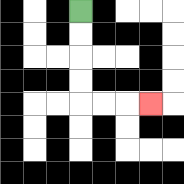{'start': '[3, 0]', 'end': '[6, 4]', 'path_directions': 'D,D,D,D,R,R,R', 'path_coordinates': '[[3, 0], [3, 1], [3, 2], [3, 3], [3, 4], [4, 4], [5, 4], [6, 4]]'}